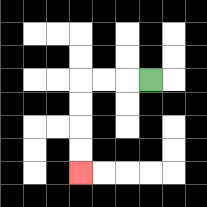{'start': '[6, 3]', 'end': '[3, 7]', 'path_directions': 'L,L,L,D,D,D,D', 'path_coordinates': '[[6, 3], [5, 3], [4, 3], [3, 3], [3, 4], [3, 5], [3, 6], [3, 7]]'}